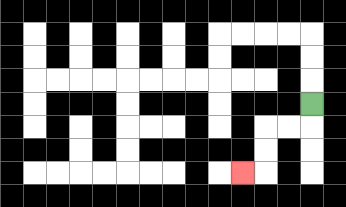{'start': '[13, 4]', 'end': '[10, 7]', 'path_directions': 'D,L,L,D,D,L', 'path_coordinates': '[[13, 4], [13, 5], [12, 5], [11, 5], [11, 6], [11, 7], [10, 7]]'}